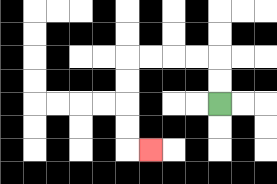{'start': '[9, 4]', 'end': '[6, 6]', 'path_directions': 'U,U,L,L,L,L,D,D,D,D,R', 'path_coordinates': '[[9, 4], [9, 3], [9, 2], [8, 2], [7, 2], [6, 2], [5, 2], [5, 3], [5, 4], [5, 5], [5, 6], [6, 6]]'}